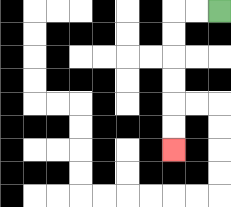{'start': '[9, 0]', 'end': '[7, 6]', 'path_directions': 'L,L,D,D,D,D,D,D', 'path_coordinates': '[[9, 0], [8, 0], [7, 0], [7, 1], [7, 2], [7, 3], [7, 4], [7, 5], [7, 6]]'}